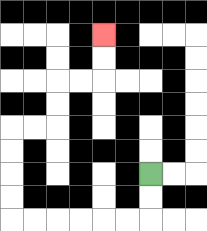{'start': '[6, 7]', 'end': '[4, 1]', 'path_directions': 'D,D,L,L,L,L,L,L,U,U,U,U,R,R,U,U,R,R,U,U', 'path_coordinates': '[[6, 7], [6, 8], [6, 9], [5, 9], [4, 9], [3, 9], [2, 9], [1, 9], [0, 9], [0, 8], [0, 7], [0, 6], [0, 5], [1, 5], [2, 5], [2, 4], [2, 3], [3, 3], [4, 3], [4, 2], [4, 1]]'}